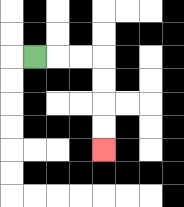{'start': '[1, 2]', 'end': '[4, 6]', 'path_directions': 'R,R,R,D,D,D,D', 'path_coordinates': '[[1, 2], [2, 2], [3, 2], [4, 2], [4, 3], [4, 4], [4, 5], [4, 6]]'}